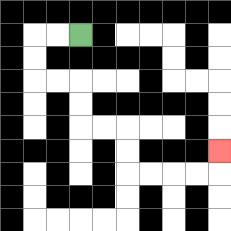{'start': '[3, 1]', 'end': '[9, 6]', 'path_directions': 'L,L,D,D,R,R,D,D,R,R,D,D,R,R,R,R,U', 'path_coordinates': '[[3, 1], [2, 1], [1, 1], [1, 2], [1, 3], [2, 3], [3, 3], [3, 4], [3, 5], [4, 5], [5, 5], [5, 6], [5, 7], [6, 7], [7, 7], [8, 7], [9, 7], [9, 6]]'}